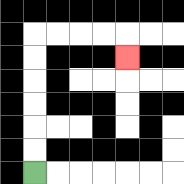{'start': '[1, 7]', 'end': '[5, 2]', 'path_directions': 'U,U,U,U,U,U,R,R,R,R,D', 'path_coordinates': '[[1, 7], [1, 6], [1, 5], [1, 4], [1, 3], [1, 2], [1, 1], [2, 1], [3, 1], [4, 1], [5, 1], [5, 2]]'}